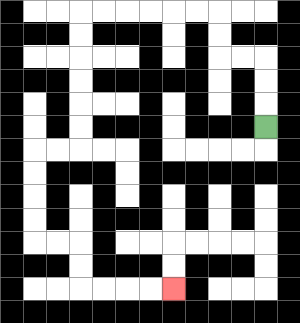{'start': '[11, 5]', 'end': '[7, 12]', 'path_directions': 'U,U,U,L,L,U,U,L,L,L,L,L,L,D,D,D,D,D,D,L,L,D,D,D,D,R,R,D,D,R,R,R,R', 'path_coordinates': '[[11, 5], [11, 4], [11, 3], [11, 2], [10, 2], [9, 2], [9, 1], [9, 0], [8, 0], [7, 0], [6, 0], [5, 0], [4, 0], [3, 0], [3, 1], [3, 2], [3, 3], [3, 4], [3, 5], [3, 6], [2, 6], [1, 6], [1, 7], [1, 8], [1, 9], [1, 10], [2, 10], [3, 10], [3, 11], [3, 12], [4, 12], [5, 12], [6, 12], [7, 12]]'}